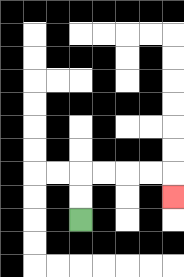{'start': '[3, 9]', 'end': '[7, 8]', 'path_directions': 'U,U,R,R,R,R,D', 'path_coordinates': '[[3, 9], [3, 8], [3, 7], [4, 7], [5, 7], [6, 7], [7, 7], [7, 8]]'}